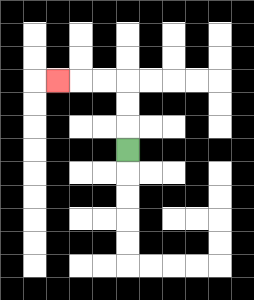{'start': '[5, 6]', 'end': '[2, 3]', 'path_directions': 'U,U,U,L,L,L', 'path_coordinates': '[[5, 6], [5, 5], [5, 4], [5, 3], [4, 3], [3, 3], [2, 3]]'}